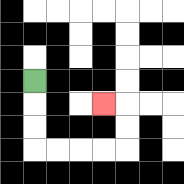{'start': '[1, 3]', 'end': '[4, 4]', 'path_directions': 'D,D,D,R,R,R,R,U,U,L', 'path_coordinates': '[[1, 3], [1, 4], [1, 5], [1, 6], [2, 6], [3, 6], [4, 6], [5, 6], [5, 5], [5, 4], [4, 4]]'}